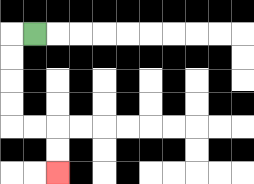{'start': '[1, 1]', 'end': '[2, 7]', 'path_directions': 'L,D,D,D,D,R,R,D,D', 'path_coordinates': '[[1, 1], [0, 1], [0, 2], [0, 3], [0, 4], [0, 5], [1, 5], [2, 5], [2, 6], [2, 7]]'}